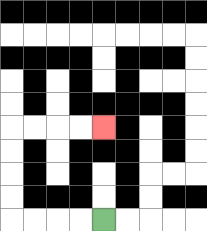{'start': '[4, 9]', 'end': '[4, 5]', 'path_directions': 'L,L,L,L,U,U,U,U,R,R,R,R', 'path_coordinates': '[[4, 9], [3, 9], [2, 9], [1, 9], [0, 9], [0, 8], [0, 7], [0, 6], [0, 5], [1, 5], [2, 5], [3, 5], [4, 5]]'}